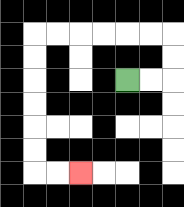{'start': '[5, 3]', 'end': '[3, 7]', 'path_directions': 'R,R,U,U,L,L,L,L,L,L,D,D,D,D,D,D,R,R', 'path_coordinates': '[[5, 3], [6, 3], [7, 3], [7, 2], [7, 1], [6, 1], [5, 1], [4, 1], [3, 1], [2, 1], [1, 1], [1, 2], [1, 3], [1, 4], [1, 5], [1, 6], [1, 7], [2, 7], [3, 7]]'}